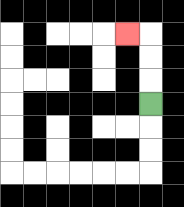{'start': '[6, 4]', 'end': '[5, 1]', 'path_directions': 'U,U,U,L', 'path_coordinates': '[[6, 4], [6, 3], [6, 2], [6, 1], [5, 1]]'}